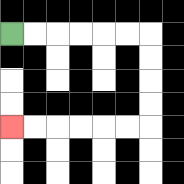{'start': '[0, 1]', 'end': '[0, 5]', 'path_directions': 'R,R,R,R,R,R,D,D,D,D,L,L,L,L,L,L', 'path_coordinates': '[[0, 1], [1, 1], [2, 1], [3, 1], [4, 1], [5, 1], [6, 1], [6, 2], [6, 3], [6, 4], [6, 5], [5, 5], [4, 5], [3, 5], [2, 5], [1, 5], [0, 5]]'}